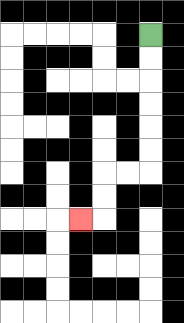{'start': '[6, 1]', 'end': '[3, 9]', 'path_directions': 'D,D,D,D,D,D,L,L,D,D,L', 'path_coordinates': '[[6, 1], [6, 2], [6, 3], [6, 4], [6, 5], [6, 6], [6, 7], [5, 7], [4, 7], [4, 8], [4, 9], [3, 9]]'}